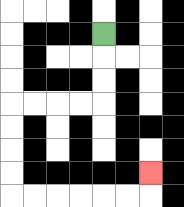{'start': '[4, 1]', 'end': '[6, 7]', 'path_directions': 'D,D,D,L,L,L,L,D,D,D,D,R,R,R,R,R,R,U', 'path_coordinates': '[[4, 1], [4, 2], [4, 3], [4, 4], [3, 4], [2, 4], [1, 4], [0, 4], [0, 5], [0, 6], [0, 7], [0, 8], [1, 8], [2, 8], [3, 8], [4, 8], [5, 8], [6, 8], [6, 7]]'}